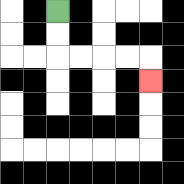{'start': '[2, 0]', 'end': '[6, 3]', 'path_directions': 'D,D,R,R,R,R,D', 'path_coordinates': '[[2, 0], [2, 1], [2, 2], [3, 2], [4, 2], [5, 2], [6, 2], [6, 3]]'}